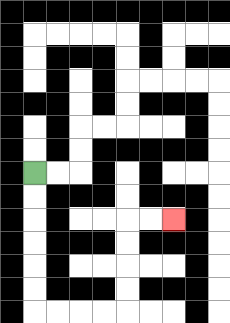{'start': '[1, 7]', 'end': '[7, 9]', 'path_directions': 'D,D,D,D,D,D,R,R,R,R,U,U,U,U,R,R', 'path_coordinates': '[[1, 7], [1, 8], [1, 9], [1, 10], [1, 11], [1, 12], [1, 13], [2, 13], [3, 13], [4, 13], [5, 13], [5, 12], [5, 11], [5, 10], [5, 9], [6, 9], [7, 9]]'}